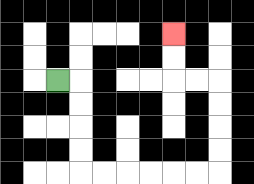{'start': '[2, 3]', 'end': '[7, 1]', 'path_directions': 'R,D,D,D,D,R,R,R,R,R,R,U,U,U,U,L,L,U,U', 'path_coordinates': '[[2, 3], [3, 3], [3, 4], [3, 5], [3, 6], [3, 7], [4, 7], [5, 7], [6, 7], [7, 7], [8, 7], [9, 7], [9, 6], [9, 5], [9, 4], [9, 3], [8, 3], [7, 3], [7, 2], [7, 1]]'}